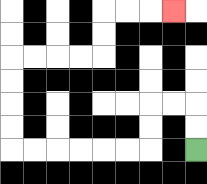{'start': '[8, 6]', 'end': '[7, 0]', 'path_directions': 'U,U,L,L,D,D,L,L,L,L,L,L,U,U,U,U,R,R,R,R,U,U,R,R,R', 'path_coordinates': '[[8, 6], [8, 5], [8, 4], [7, 4], [6, 4], [6, 5], [6, 6], [5, 6], [4, 6], [3, 6], [2, 6], [1, 6], [0, 6], [0, 5], [0, 4], [0, 3], [0, 2], [1, 2], [2, 2], [3, 2], [4, 2], [4, 1], [4, 0], [5, 0], [6, 0], [7, 0]]'}